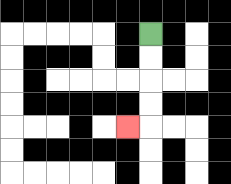{'start': '[6, 1]', 'end': '[5, 5]', 'path_directions': 'D,D,D,D,L', 'path_coordinates': '[[6, 1], [6, 2], [6, 3], [6, 4], [6, 5], [5, 5]]'}